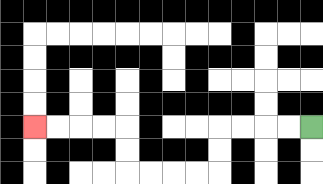{'start': '[13, 5]', 'end': '[1, 5]', 'path_directions': 'L,L,L,L,D,D,L,L,L,L,U,U,L,L,L,L', 'path_coordinates': '[[13, 5], [12, 5], [11, 5], [10, 5], [9, 5], [9, 6], [9, 7], [8, 7], [7, 7], [6, 7], [5, 7], [5, 6], [5, 5], [4, 5], [3, 5], [2, 5], [1, 5]]'}